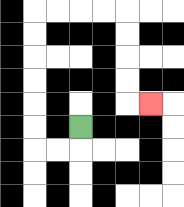{'start': '[3, 5]', 'end': '[6, 4]', 'path_directions': 'D,L,L,U,U,U,U,U,U,R,R,R,R,D,D,D,D,R', 'path_coordinates': '[[3, 5], [3, 6], [2, 6], [1, 6], [1, 5], [1, 4], [1, 3], [1, 2], [1, 1], [1, 0], [2, 0], [3, 0], [4, 0], [5, 0], [5, 1], [5, 2], [5, 3], [5, 4], [6, 4]]'}